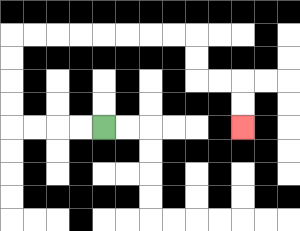{'start': '[4, 5]', 'end': '[10, 5]', 'path_directions': 'L,L,L,L,U,U,U,U,R,R,R,R,R,R,R,R,D,D,R,R,D,D', 'path_coordinates': '[[4, 5], [3, 5], [2, 5], [1, 5], [0, 5], [0, 4], [0, 3], [0, 2], [0, 1], [1, 1], [2, 1], [3, 1], [4, 1], [5, 1], [6, 1], [7, 1], [8, 1], [8, 2], [8, 3], [9, 3], [10, 3], [10, 4], [10, 5]]'}